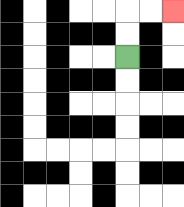{'start': '[5, 2]', 'end': '[7, 0]', 'path_directions': 'U,U,R,R', 'path_coordinates': '[[5, 2], [5, 1], [5, 0], [6, 0], [7, 0]]'}